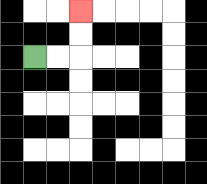{'start': '[1, 2]', 'end': '[3, 0]', 'path_directions': 'R,R,U,U', 'path_coordinates': '[[1, 2], [2, 2], [3, 2], [3, 1], [3, 0]]'}